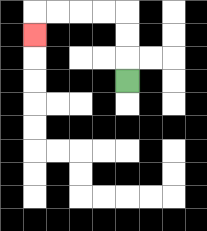{'start': '[5, 3]', 'end': '[1, 1]', 'path_directions': 'U,U,U,L,L,L,L,D', 'path_coordinates': '[[5, 3], [5, 2], [5, 1], [5, 0], [4, 0], [3, 0], [2, 0], [1, 0], [1, 1]]'}